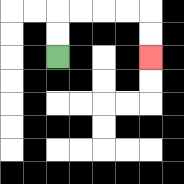{'start': '[2, 2]', 'end': '[6, 2]', 'path_directions': 'U,U,R,R,R,R,D,D', 'path_coordinates': '[[2, 2], [2, 1], [2, 0], [3, 0], [4, 0], [5, 0], [6, 0], [6, 1], [6, 2]]'}